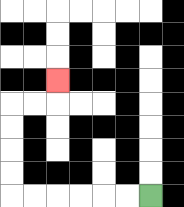{'start': '[6, 8]', 'end': '[2, 3]', 'path_directions': 'L,L,L,L,L,L,U,U,U,U,R,R,U', 'path_coordinates': '[[6, 8], [5, 8], [4, 8], [3, 8], [2, 8], [1, 8], [0, 8], [0, 7], [0, 6], [0, 5], [0, 4], [1, 4], [2, 4], [2, 3]]'}